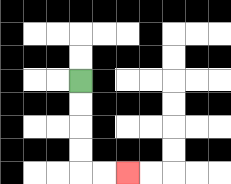{'start': '[3, 3]', 'end': '[5, 7]', 'path_directions': 'D,D,D,D,R,R', 'path_coordinates': '[[3, 3], [3, 4], [3, 5], [3, 6], [3, 7], [4, 7], [5, 7]]'}